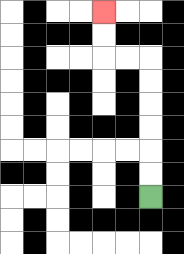{'start': '[6, 8]', 'end': '[4, 0]', 'path_directions': 'U,U,U,U,U,U,L,L,U,U', 'path_coordinates': '[[6, 8], [6, 7], [6, 6], [6, 5], [6, 4], [6, 3], [6, 2], [5, 2], [4, 2], [4, 1], [4, 0]]'}